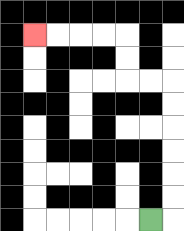{'start': '[6, 9]', 'end': '[1, 1]', 'path_directions': 'R,U,U,U,U,U,U,L,L,U,U,L,L,L,L', 'path_coordinates': '[[6, 9], [7, 9], [7, 8], [7, 7], [7, 6], [7, 5], [7, 4], [7, 3], [6, 3], [5, 3], [5, 2], [5, 1], [4, 1], [3, 1], [2, 1], [1, 1]]'}